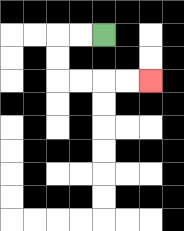{'start': '[4, 1]', 'end': '[6, 3]', 'path_directions': 'L,L,D,D,R,R,R,R', 'path_coordinates': '[[4, 1], [3, 1], [2, 1], [2, 2], [2, 3], [3, 3], [4, 3], [5, 3], [6, 3]]'}